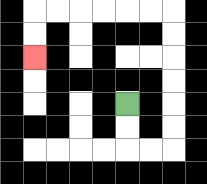{'start': '[5, 4]', 'end': '[1, 2]', 'path_directions': 'D,D,R,R,U,U,U,U,U,U,L,L,L,L,L,L,D,D', 'path_coordinates': '[[5, 4], [5, 5], [5, 6], [6, 6], [7, 6], [7, 5], [7, 4], [7, 3], [7, 2], [7, 1], [7, 0], [6, 0], [5, 0], [4, 0], [3, 0], [2, 0], [1, 0], [1, 1], [1, 2]]'}